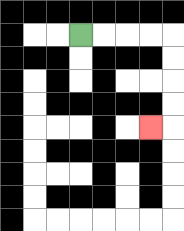{'start': '[3, 1]', 'end': '[6, 5]', 'path_directions': 'R,R,R,R,D,D,D,D,L', 'path_coordinates': '[[3, 1], [4, 1], [5, 1], [6, 1], [7, 1], [7, 2], [7, 3], [7, 4], [7, 5], [6, 5]]'}